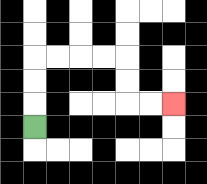{'start': '[1, 5]', 'end': '[7, 4]', 'path_directions': 'U,U,U,R,R,R,R,D,D,R,R', 'path_coordinates': '[[1, 5], [1, 4], [1, 3], [1, 2], [2, 2], [3, 2], [4, 2], [5, 2], [5, 3], [5, 4], [6, 4], [7, 4]]'}